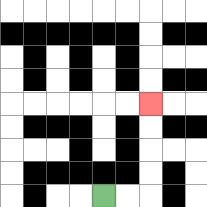{'start': '[4, 8]', 'end': '[6, 4]', 'path_directions': 'R,R,U,U,U,U', 'path_coordinates': '[[4, 8], [5, 8], [6, 8], [6, 7], [6, 6], [6, 5], [6, 4]]'}